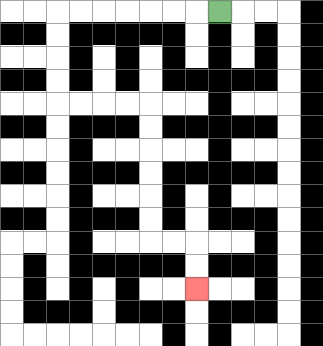{'start': '[9, 0]', 'end': '[8, 12]', 'path_directions': 'L,L,L,L,L,L,L,D,D,D,D,R,R,R,R,D,D,D,D,D,D,R,R,D,D', 'path_coordinates': '[[9, 0], [8, 0], [7, 0], [6, 0], [5, 0], [4, 0], [3, 0], [2, 0], [2, 1], [2, 2], [2, 3], [2, 4], [3, 4], [4, 4], [5, 4], [6, 4], [6, 5], [6, 6], [6, 7], [6, 8], [6, 9], [6, 10], [7, 10], [8, 10], [8, 11], [8, 12]]'}